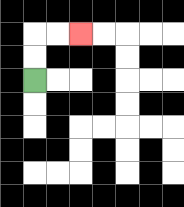{'start': '[1, 3]', 'end': '[3, 1]', 'path_directions': 'U,U,R,R', 'path_coordinates': '[[1, 3], [1, 2], [1, 1], [2, 1], [3, 1]]'}